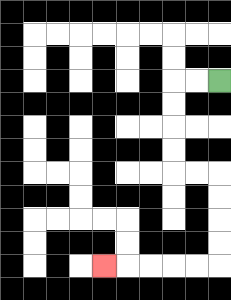{'start': '[9, 3]', 'end': '[4, 11]', 'path_directions': 'L,L,D,D,D,D,R,R,D,D,D,D,L,L,L,L,L', 'path_coordinates': '[[9, 3], [8, 3], [7, 3], [7, 4], [7, 5], [7, 6], [7, 7], [8, 7], [9, 7], [9, 8], [9, 9], [9, 10], [9, 11], [8, 11], [7, 11], [6, 11], [5, 11], [4, 11]]'}